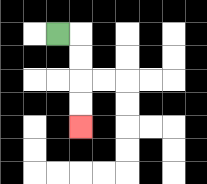{'start': '[2, 1]', 'end': '[3, 5]', 'path_directions': 'R,D,D,D,D', 'path_coordinates': '[[2, 1], [3, 1], [3, 2], [3, 3], [3, 4], [3, 5]]'}